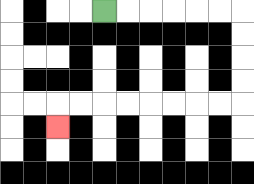{'start': '[4, 0]', 'end': '[2, 5]', 'path_directions': 'R,R,R,R,R,R,D,D,D,D,L,L,L,L,L,L,L,L,D', 'path_coordinates': '[[4, 0], [5, 0], [6, 0], [7, 0], [8, 0], [9, 0], [10, 0], [10, 1], [10, 2], [10, 3], [10, 4], [9, 4], [8, 4], [7, 4], [6, 4], [5, 4], [4, 4], [3, 4], [2, 4], [2, 5]]'}